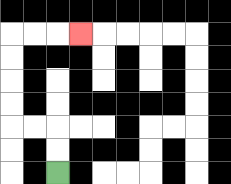{'start': '[2, 7]', 'end': '[3, 1]', 'path_directions': 'U,U,L,L,U,U,U,U,R,R,R', 'path_coordinates': '[[2, 7], [2, 6], [2, 5], [1, 5], [0, 5], [0, 4], [0, 3], [0, 2], [0, 1], [1, 1], [2, 1], [3, 1]]'}